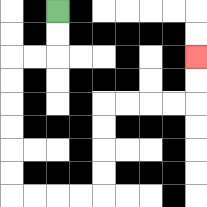{'start': '[2, 0]', 'end': '[8, 2]', 'path_directions': 'D,D,L,L,D,D,D,D,D,D,R,R,R,R,U,U,U,U,R,R,R,R,U,U', 'path_coordinates': '[[2, 0], [2, 1], [2, 2], [1, 2], [0, 2], [0, 3], [0, 4], [0, 5], [0, 6], [0, 7], [0, 8], [1, 8], [2, 8], [3, 8], [4, 8], [4, 7], [4, 6], [4, 5], [4, 4], [5, 4], [6, 4], [7, 4], [8, 4], [8, 3], [8, 2]]'}